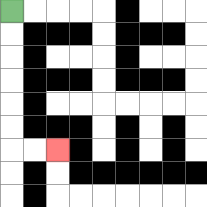{'start': '[0, 0]', 'end': '[2, 6]', 'path_directions': 'D,D,D,D,D,D,R,R', 'path_coordinates': '[[0, 0], [0, 1], [0, 2], [0, 3], [0, 4], [0, 5], [0, 6], [1, 6], [2, 6]]'}